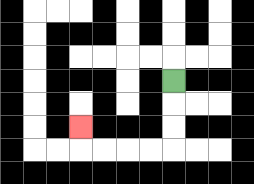{'start': '[7, 3]', 'end': '[3, 5]', 'path_directions': 'D,D,D,L,L,L,L,U', 'path_coordinates': '[[7, 3], [7, 4], [7, 5], [7, 6], [6, 6], [5, 6], [4, 6], [3, 6], [3, 5]]'}